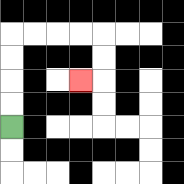{'start': '[0, 5]', 'end': '[3, 3]', 'path_directions': 'U,U,U,U,R,R,R,R,D,D,L', 'path_coordinates': '[[0, 5], [0, 4], [0, 3], [0, 2], [0, 1], [1, 1], [2, 1], [3, 1], [4, 1], [4, 2], [4, 3], [3, 3]]'}